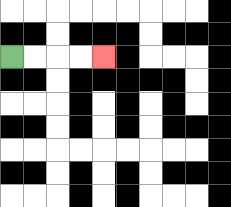{'start': '[0, 2]', 'end': '[4, 2]', 'path_directions': 'R,R,R,R', 'path_coordinates': '[[0, 2], [1, 2], [2, 2], [3, 2], [4, 2]]'}